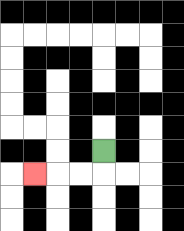{'start': '[4, 6]', 'end': '[1, 7]', 'path_directions': 'D,L,L,L', 'path_coordinates': '[[4, 6], [4, 7], [3, 7], [2, 7], [1, 7]]'}